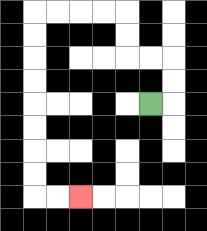{'start': '[6, 4]', 'end': '[3, 8]', 'path_directions': 'R,U,U,L,L,U,U,L,L,L,L,D,D,D,D,D,D,D,D,R,R', 'path_coordinates': '[[6, 4], [7, 4], [7, 3], [7, 2], [6, 2], [5, 2], [5, 1], [5, 0], [4, 0], [3, 0], [2, 0], [1, 0], [1, 1], [1, 2], [1, 3], [1, 4], [1, 5], [1, 6], [1, 7], [1, 8], [2, 8], [3, 8]]'}